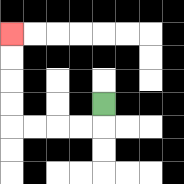{'start': '[4, 4]', 'end': '[0, 1]', 'path_directions': 'D,L,L,L,L,U,U,U,U', 'path_coordinates': '[[4, 4], [4, 5], [3, 5], [2, 5], [1, 5], [0, 5], [0, 4], [0, 3], [0, 2], [0, 1]]'}